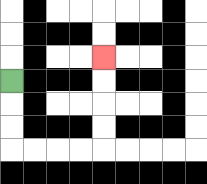{'start': '[0, 3]', 'end': '[4, 2]', 'path_directions': 'D,D,D,R,R,R,R,U,U,U,U', 'path_coordinates': '[[0, 3], [0, 4], [0, 5], [0, 6], [1, 6], [2, 6], [3, 6], [4, 6], [4, 5], [4, 4], [4, 3], [4, 2]]'}